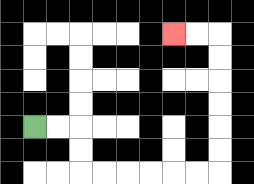{'start': '[1, 5]', 'end': '[7, 1]', 'path_directions': 'R,R,D,D,R,R,R,R,R,R,U,U,U,U,U,U,L,L', 'path_coordinates': '[[1, 5], [2, 5], [3, 5], [3, 6], [3, 7], [4, 7], [5, 7], [6, 7], [7, 7], [8, 7], [9, 7], [9, 6], [9, 5], [9, 4], [9, 3], [9, 2], [9, 1], [8, 1], [7, 1]]'}